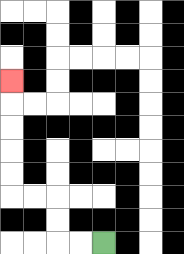{'start': '[4, 10]', 'end': '[0, 3]', 'path_directions': 'L,L,U,U,L,L,U,U,U,U,U', 'path_coordinates': '[[4, 10], [3, 10], [2, 10], [2, 9], [2, 8], [1, 8], [0, 8], [0, 7], [0, 6], [0, 5], [0, 4], [0, 3]]'}